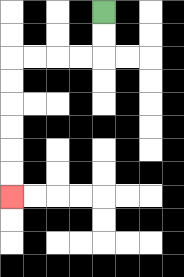{'start': '[4, 0]', 'end': '[0, 8]', 'path_directions': 'D,D,L,L,L,L,D,D,D,D,D,D', 'path_coordinates': '[[4, 0], [4, 1], [4, 2], [3, 2], [2, 2], [1, 2], [0, 2], [0, 3], [0, 4], [0, 5], [0, 6], [0, 7], [0, 8]]'}